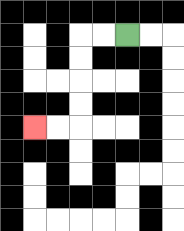{'start': '[5, 1]', 'end': '[1, 5]', 'path_directions': 'L,L,D,D,D,D,L,L', 'path_coordinates': '[[5, 1], [4, 1], [3, 1], [3, 2], [3, 3], [3, 4], [3, 5], [2, 5], [1, 5]]'}